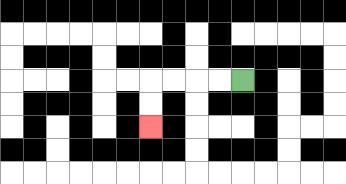{'start': '[10, 3]', 'end': '[6, 5]', 'path_directions': 'L,L,L,L,D,D', 'path_coordinates': '[[10, 3], [9, 3], [8, 3], [7, 3], [6, 3], [6, 4], [6, 5]]'}